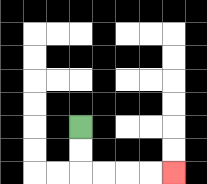{'start': '[3, 5]', 'end': '[7, 7]', 'path_directions': 'D,D,R,R,R,R', 'path_coordinates': '[[3, 5], [3, 6], [3, 7], [4, 7], [5, 7], [6, 7], [7, 7]]'}